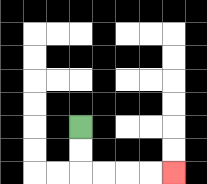{'start': '[3, 5]', 'end': '[7, 7]', 'path_directions': 'D,D,R,R,R,R', 'path_coordinates': '[[3, 5], [3, 6], [3, 7], [4, 7], [5, 7], [6, 7], [7, 7]]'}